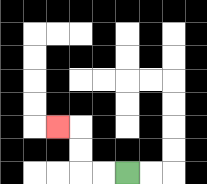{'start': '[5, 7]', 'end': '[2, 5]', 'path_directions': 'L,L,U,U,L', 'path_coordinates': '[[5, 7], [4, 7], [3, 7], [3, 6], [3, 5], [2, 5]]'}